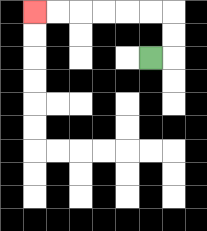{'start': '[6, 2]', 'end': '[1, 0]', 'path_directions': 'R,U,U,L,L,L,L,L,L', 'path_coordinates': '[[6, 2], [7, 2], [7, 1], [7, 0], [6, 0], [5, 0], [4, 0], [3, 0], [2, 0], [1, 0]]'}